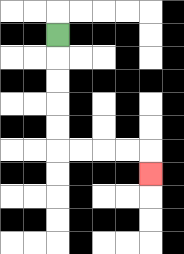{'start': '[2, 1]', 'end': '[6, 7]', 'path_directions': 'D,D,D,D,D,R,R,R,R,D', 'path_coordinates': '[[2, 1], [2, 2], [2, 3], [2, 4], [2, 5], [2, 6], [3, 6], [4, 6], [5, 6], [6, 6], [6, 7]]'}